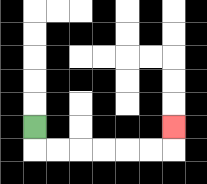{'start': '[1, 5]', 'end': '[7, 5]', 'path_directions': 'D,R,R,R,R,R,R,U', 'path_coordinates': '[[1, 5], [1, 6], [2, 6], [3, 6], [4, 6], [5, 6], [6, 6], [7, 6], [7, 5]]'}